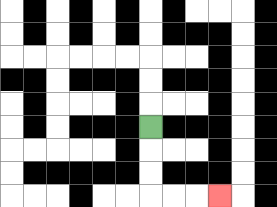{'start': '[6, 5]', 'end': '[9, 8]', 'path_directions': 'D,D,D,R,R,R', 'path_coordinates': '[[6, 5], [6, 6], [6, 7], [6, 8], [7, 8], [8, 8], [9, 8]]'}